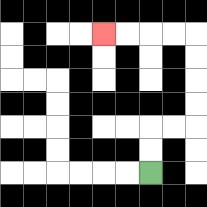{'start': '[6, 7]', 'end': '[4, 1]', 'path_directions': 'U,U,R,R,U,U,U,U,L,L,L,L', 'path_coordinates': '[[6, 7], [6, 6], [6, 5], [7, 5], [8, 5], [8, 4], [8, 3], [8, 2], [8, 1], [7, 1], [6, 1], [5, 1], [4, 1]]'}